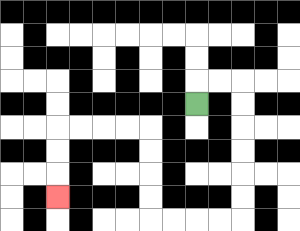{'start': '[8, 4]', 'end': '[2, 8]', 'path_directions': 'U,R,R,D,D,D,D,D,D,L,L,L,L,U,U,U,U,L,L,L,L,D,D,D', 'path_coordinates': '[[8, 4], [8, 3], [9, 3], [10, 3], [10, 4], [10, 5], [10, 6], [10, 7], [10, 8], [10, 9], [9, 9], [8, 9], [7, 9], [6, 9], [6, 8], [6, 7], [6, 6], [6, 5], [5, 5], [4, 5], [3, 5], [2, 5], [2, 6], [2, 7], [2, 8]]'}